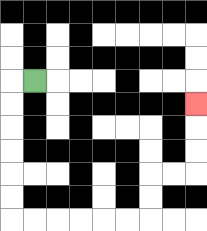{'start': '[1, 3]', 'end': '[8, 4]', 'path_directions': 'L,D,D,D,D,D,D,R,R,R,R,R,R,U,U,R,R,U,U,U', 'path_coordinates': '[[1, 3], [0, 3], [0, 4], [0, 5], [0, 6], [0, 7], [0, 8], [0, 9], [1, 9], [2, 9], [3, 9], [4, 9], [5, 9], [6, 9], [6, 8], [6, 7], [7, 7], [8, 7], [8, 6], [8, 5], [8, 4]]'}